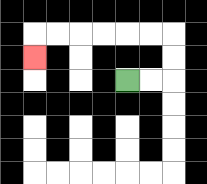{'start': '[5, 3]', 'end': '[1, 2]', 'path_directions': 'R,R,U,U,L,L,L,L,L,L,D', 'path_coordinates': '[[5, 3], [6, 3], [7, 3], [7, 2], [7, 1], [6, 1], [5, 1], [4, 1], [3, 1], [2, 1], [1, 1], [1, 2]]'}